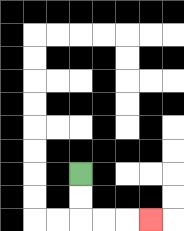{'start': '[3, 7]', 'end': '[6, 9]', 'path_directions': 'D,D,R,R,R', 'path_coordinates': '[[3, 7], [3, 8], [3, 9], [4, 9], [5, 9], [6, 9]]'}